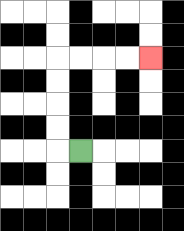{'start': '[3, 6]', 'end': '[6, 2]', 'path_directions': 'L,U,U,U,U,R,R,R,R', 'path_coordinates': '[[3, 6], [2, 6], [2, 5], [2, 4], [2, 3], [2, 2], [3, 2], [4, 2], [5, 2], [6, 2]]'}